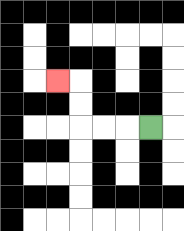{'start': '[6, 5]', 'end': '[2, 3]', 'path_directions': 'L,L,L,U,U,L', 'path_coordinates': '[[6, 5], [5, 5], [4, 5], [3, 5], [3, 4], [3, 3], [2, 3]]'}